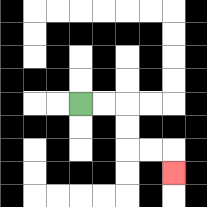{'start': '[3, 4]', 'end': '[7, 7]', 'path_directions': 'R,R,D,D,R,R,D', 'path_coordinates': '[[3, 4], [4, 4], [5, 4], [5, 5], [5, 6], [6, 6], [7, 6], [7, 7]]'}